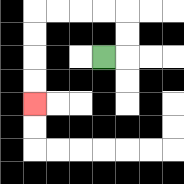{'start': '[4, 2]', 'end': '[1, 4]', 'path_directions': 'R,U,U,L,L,L,L,D,D,D,D', 'path_coordinates': '[[4, 2], [5, 2], [5, 1], [5, 0], [4, 0], [3, 0], [2, 0], [1, 0], [1, 1], [1, 2], [1, 3], [1, 4]]'}